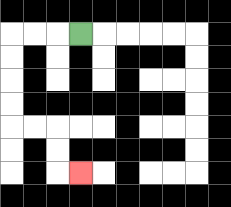{'start': '[3, 1]', 'end': '[3, 7]', 'path_directions': 'L,L,L,D,D,D,D,R,R,D,D,R', 'path_coordinates': '[[3, 1], [2, 1], [1, 1], [0, 1], [0, 2], [0, 3], [0, 4], [0, 5], [1, 5], [2, 5], [2, 6], [2, 7], [3, 7]]'}